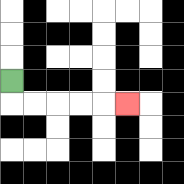{'start': '[0, 3]', 'end': '[5, 4]', 'path_directions': 'D,R,R,R,R,R', 'path_coordinates': '[[0, 3], [0, 4], [1, 4], [2, 4], [3, 4], [4, 4], [5, 4]]'}